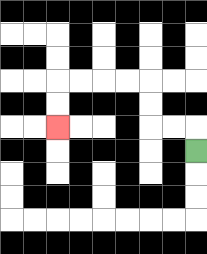{'start': '[8, 6]', 'end': '[2, 5]', 'path_directions': 'U,L,L,U,U,L,L,L,L,D,D', 'path_coordinates': '[[8, 6], [8, 5], [7, 5], [6, 5], [6, 4], [6, 3], [5, 3], [4, 3], [3, 3], [2, 3], [2, 4], [2, 5]]'}